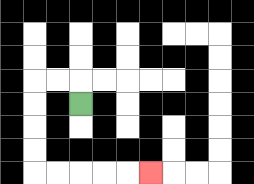{'start': '[3, 4]', 'end': '[6, 7]', 'path_directions': 'U,L,L,D,D,D,D,R,R,R,R,R', 'path_coordinates': '[[3, 4], [3, 3], [2, 3], [1, 3], [1, 4], [1, 5], [1, 6], [1, 7], [2, 7], [3, 7], [4, 7], [5, 7], [6, 7]]'}